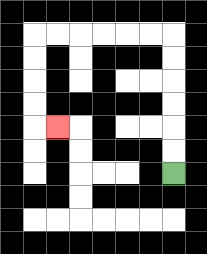{'start': '[7, 7]', 'end': '[2, 5]', 'path_directions': 'U,U,U,U,U,U,L,L,L,L,L,L,D,D,D,D,R', 'path_coordinates': '[[7, 7], [7, 6], [7, 5], [7, 4], [7, 3], [7, 2], [7, 1], [6, 1], [5, 1], [4, 1], [3, 1], [2, 1], [1, 1], [1, 2], [1, 3], [1, 4], [1, 5], [2, 5]]'}